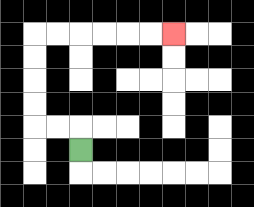{'start': '[3, 6]', 'end': '[7, 1]', 'path_directions': 'U,L,L,U,U,U,U,R,R,R,R,R,R', 'path_coordinates': '[[3, 6], [3, 5], [2, 5], [1, 5], [1, 4], [1, 3], [1, 2], [1, 1], [2, 1], [3, 1], [4, 1], [5, 1], [6, 1], [7, 1]]'}